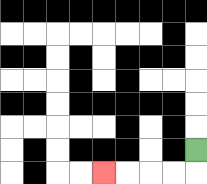{'start': '[8, 6]', 'end': '[4, 7]', 'path_directions': 'D,L,L,L,L', 'path_coordinates': '[[8, 6], [8, 7], [7, 7], [6, 7], [5, 7], [4, 7]]'}